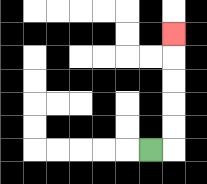{'start': '[6, 6]', 'end': '[7, 1]', 'path_directions': 'R,U,U,U,U,U', 'path_coordinates': '[[6, 6], [7, 6], [7, 5], [7, 4], [7, 3], [7, 2], [7, 1]]'}